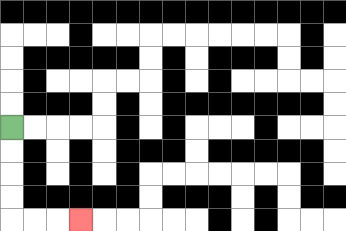{'start': '[0, 5]', 'end': '[3, 9]', 'path_directions': 'D,D,D,D,R,R,R', 'path_coordinates': '[[0, 5], [0, 6], [0, 7], [0, 8], [0, 9], [1, 9], [2, 9], [3, 9]]'}